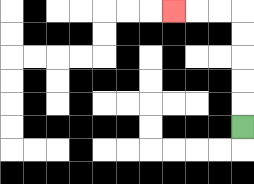{'start': '[10, 5]', 'end': '[7, 0]', 'path_directions': 'U,U,U,U,U,L,L,L', 'path_coordinates': '[[10, 5], [10, 4], [10, 3], [10, 2], [10, 1], [10, 0], [9, 0], [8, 0], [7, 0]]'}